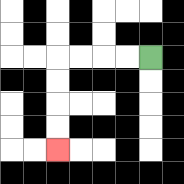{'start': '[6, 2]', 'end': '[2, 6]', 'path_directions': 'L,L,L,L,D,D,D,D', 'path_coordinates': '[[6, 2], [5, 2], [4, 2], [3, 2], [2, 2], [2, 3], [2, 4], [2, 5], [2, 6]]'}